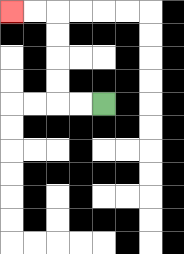{'start': '[4, 4]', 'end': '[0, 0]', 'path_directions': 'L,L,U,U,U,U,L,L', 'path_coordinates': '[[4, 4], [3, 4], [2, 4], [2, 3], [2, 2], [2, 1], [2, 0], [1, 0], [0, 0]]'}